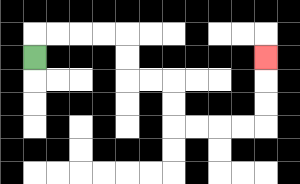{'start': '[1, 2]', 'end': '[11, 2]', 'path_directions': 'U,R,R,R,R,D,D,R,R,D,D,R,R,R,R,U,U,U', 'path_coordinates': '[[1, 2], [1, 1], [2, 1], [3, 1], [4, 1], [5, 1], [5, 2], [5, 3], [6, 3], [7, 3], [7, 4], [7, 5], [8, 5], [9, 5], [10, 5], [11, 5], [11, 4], [11, 3], [11, 2]]'}